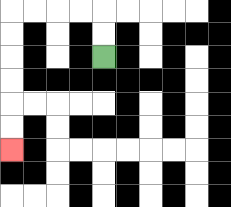{'start': '[4, 2]', 'end': '[0, 6]', 'path_directions': 'U,U,L,L,L,L,D,D,D,D,D,D', 'path_coordinates': '[[4, 2], [4, 1], [4, 0], [3, 0], [2, 0], [1, 0], [0, 0], [0, 1], [0, 2], [0, 3], [0, 4], [0, 5], [0, 6]]'}